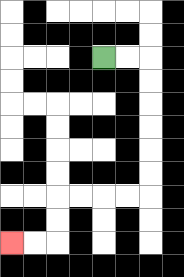{'start': '[4, 2]', 'end': '[0, 10]', 'path_directions': 'R,R,D,D,D,D,D,D,L,L,L,L,D,D,L,L', 'path_coordinates': '[[4, 2], [5, 2], [6, 2], [6, 3], [6, 4], [6, 5], [6, 6], [6, 7], [6, 8], [5, 8], [4, 8], [3, 8], [2, 8], [2, 9], [2, 10], [1, 10], [0, 10]]'}